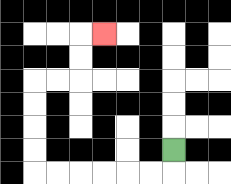{'start': '[7, 6]', 'end': '[4, 1]', 'path_directions': 'D,L,L,L,L,L,L,U,U,U,U,R,R,U,U,R', 'path_coordinates': '[[7, 6], [7, 7], [6, 7], [5, 7], [4, 7], [3, 7], [2, 7], [1, 7], [1, 6], [1, 5], [1, 4], [1, 3], [2, 3], [3, 3], [3, 2], [3, 1], [4, 1]]'}